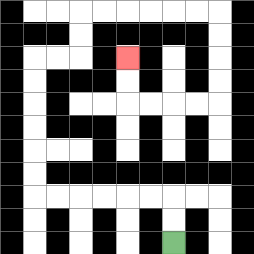{'start': '[7, 10]', 'end': '[5, 2]', 'path_directions': 'U,U,L,L,L,L,L,L,U,U,U,U,U,U,R,R,U,U,R,R,R,R,R,R,D,D,D,D,L,L,L,L,U,U', 'path_coordinates': '[[7, 10], [7, 9], [7, 8], [6, 8], [5, 8], [4, 8], [3, 8], [2, 8], [1, 8], [1, 7], [1, 6], [1, 5], [1, 4], [1, 3], [1, 2], [2, 2], [3, 2], [3, 1], [3, 0], [4, 0], [5, 0], [6, 0], [7, 0], [8, 0], [9, 0], [9, 1], [9, 2], [9, 3], [9, 4], [8, 4], [7, 4], [6, 4], [5, 4], [5, 3], [5, 2]]'}